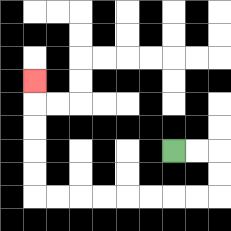{'start': '[7, 6]', 'end': '[1, 3]', 'path_directions': 'R,R,D,D,L,L,L,L,L,L,L,L,U,U,U,U,U', 'path_coordinates': '[[7, 6], [8, 6], [9, 6], [9, 7], [9, 8], [8, 8], [7, 8], [6, 8], [5, 8], [4, 8], [3, 8], [2, 8], [1, 8], [1, 7], [1, 6], [1, 5], [1, 4], [1, 3]]'}